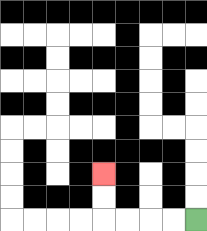{'start': '[8, 9]', 'end': '[4, 7]', 'path_directions': 'L,L,L,L,U,U', 'path_coordinates': '[[8, 9], [7, 9], [6, 9], [5, 9], [4, 9], [4, 8], [4, 7]]'}